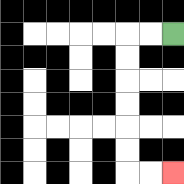{'start': '[7, 1]', 'end': '[7, 7]', 'path_directions': 'L,L,D,D,D,D,D,D,R,R', 'path_coordinates': '[[7, 1], [6, 1], [5, 1], [5, 2], [5, 3], [5, 4], [5, 5], [5, 6], [5, 7], [6, 7], [7, 7]]'}